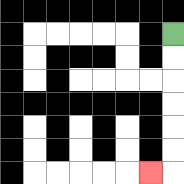{'start': '[7, 1]', 'end': '[6, 7]', 'path_directions': 'D,D,D,D,D,D,L', 'path_coordinates': '[[7, 1], [7, 2], [7, 3], [7, 4], [7, 5], [7, 6], [7, 7], [6, 7]]'}